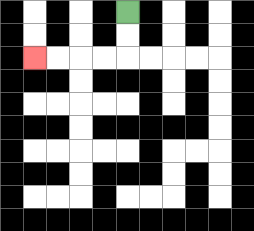{'start': '[5, 0]', 'end': '[1, 2]', 'path_directions': 'D,D,L,L,L,L', 'path_coordinates': '[[5, 0], [5, 1], [5, 2], [4, 2], [3, 2], [2, 2], [1, 2]]'}